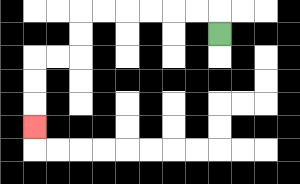{'start': '[9, 1]', 'end': '[1, 5]', 'path_directions': 'U,L,L,L,L,L,L,D,D,L,L,D,D,D', 'path_coordinates': '[[9, 1], [9, 0], [8, 0], [7, 0], [6, 0], [5, 0], [4, 0], [3, 0], [3, 1], [3, 2], [2, 2], [1, 2], [1, 3], [1, 4], [1, 5]]'}